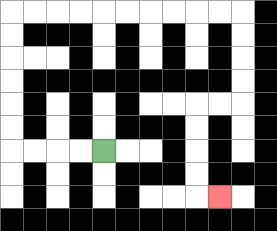{'start': '[4, 6]', 'end': '[9, 8]', 'path_directions': 'L,L,L,L,U,U,U,U,U,U,R,R,R,R,R,R,R,R,R,R,D,D,D,D,L,L,D,D,D,D,R', 'path_coordinates': '[[4, 6], [3, 6], [2, 6], [1, 6], [0, 6], [0, 5], [0, 4], [0, 3], [0, 2], [0, 1], [0, 0], [1, 0], [2, 0], [3, 0], [4, 0], [5, 0], [6, 0], [7, 0], [8, 0], [9, 0], [10, 0], [10, 1], [10, 2], [10, 3], [10, 4], [9, 4], [8, 4], [8, 5], [8, 6], [8, 7], [8, 8], [9, 8]]'}